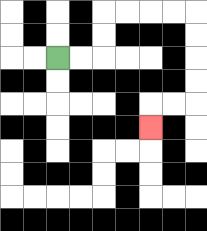{'start': '[2, 2]', 'end': '[6, 5]', 'path_directions': 'R,R,U,U,R,R,R,R,D,D,D,D,L,L,D', 'path_coordinates': '[[2, 2], [3, 2], [4, 2], [4, 1], [4, 0], [5, 0], [6, 0], [7, 0], [8, 0], [8, 1], [8, 2], [8, 3], [8, 4], [7, 4], [6, 4], [6, 5]]'}